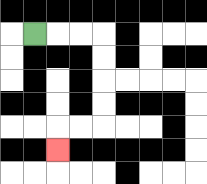{'start': '[1, 1]', 'end': '[2, 6]', 'path_directions': 'R,R,R,D,D,D,D,L,L,D', 'path_coordinates': '[[1, 1], [2, 1], [3, 1], [4, 1], [4, 2], [4, 3], [4, 4], [4, 5], [3, 5], [2, 5], [2, 6]]'}